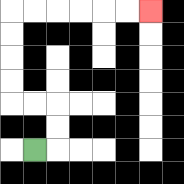{'start': '[1, 6]', 'end': '[6, 0]', 'path_directions': 'R,U,U,L,L,U,U,U,U,R,R,R,R,R,R', 'path_coordinates': '[[1, 6], [2, 6], [2, 5], [2, 4], [1, 4], [0, 4], [0, 3], [0, 2], [0, 1], [0, 0], [1, 0], [2, 0], [3, 0], [4, 0], [5, 0], [6, 0]]'}